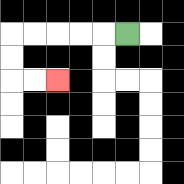{'start': '[5, 1]', 'end': '[2, 3]', 'path_directions': 'L,L,L,L,L,D,D,R,R', 'path_coordinates': '[[5, 1], [4, 1], [3, 1], [2, 1], [1, 1], [0, 1], [0, 2], [0, 3], [1, 3], [2, 3]]'}